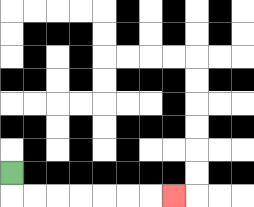{'start': '[0, 7]', 'end': '[7, 8]', 'path_directions': 'D,R,R,R,R,R,R,R', 'path_coordinates': '[[0, 7], [0, 8], [1, 8], [2, 8], [3, 8], [4, 8], [5, 8], [6, 8], [7, 8]]'}